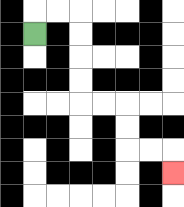{'start': '[1, 1]', 'end': '[7, 7]', 'path_directions': 'U,R,R,D,D,D,D,R,R,D,D,R,R,D', 'path_coordinates': '[[1, 1], [1, 0], [2, 0], [3, 0], [3, 1], [3, 2], [3, 3], [3, 4], [4, 4], [5, 4], [5, 5], [5, 6], [6, 6], [7, 6], [7, 7]]'}